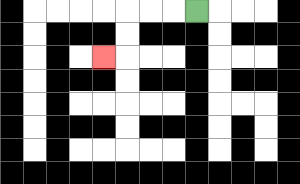{'start': '[8, 0]', 'end': '[4, 2]', 'path_directions': 'L,L,L,D,D,L', 'path_coordinates': '[[8, 0], [7, 0], [6, 0], [5, 0], [5, 1], [5, 2], [4, 2]]'}